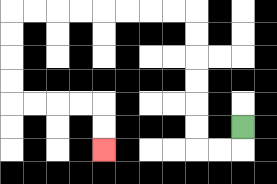{'start': '[10, 5]', 'end': '[4, 6]', 'path_directions': 'D,L,L,U,U,U,U,U,U,L,L,L,L,L,L,L,L,D,D,D,D,R,R,R,R,D,D', 'path_coordinates': '[[10, 5], [10, 6], [9, 6], [8, 6], [8, 5], [8, 4], [8, 3], [8, 2], [8, 1], [8, 0], [7, 0], [6, 0], [5, 0], [4, 0], [3, 0], [2, 0], [1, 0], [0, 0], [0, 1], [0, 2], [0, 3], [0, 4], [1, 4], [2, 4], [3, 4], [4, 4], [4, 5], [4, 6]]'}